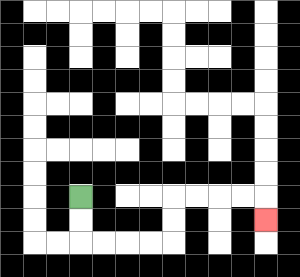{'start': '[3, 8]', 'end': '[11, 9]', 'path_directions': 'D,D,R,R,R,R,U,U,R,R,R,R,D', 'path_coordinates': '[[3, 8], [3, 9], [3, 10], [4, 10], [5, 10], [6, 10], [7, 10], [7, 9], [7, 8], [8, 8], [9, 8], [10, 8], [11, 8], [11, 9]]'}